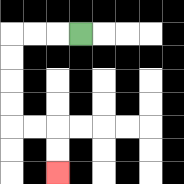{'start': '[3, 1]', 'end': '[2, 7]', 'path_directions': 'L,L,L,D,D,D,D,R,R,D,D', 'path_coordinates': '[[3, 1], [2, 1], [1, 1], [0, 1], [0, 2], [0, 3], [0, 4], [0, 5], [1, 5], [2, 5], [2, 6], [2, 7]]'}